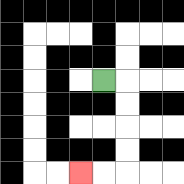{'start': '[4, 3]', 'end': '[3, 7]', 'path_directions': 'R,D,D,D,D,L,L', 'path_coordinates': '[[4, 3], [5, 3], [5, 4], [5, 5], [5, 6], [5, 7], [4, 7], [3, 7]]'}